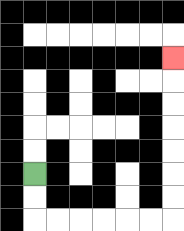{'start': '[1, 7]', 'end': '[7, 2]', 'path_directions': 'D,D,R,R,R,R,R,R,U,U,U,U,U,U,U', 'path_coordinates': '[[1, 7], [1, 8], [1, 9], [2, 9], [3, 9], [4, 9], [5, 9], [6, 9], [7, 9], [7, 8], [7, 7], [7, 6], [7, 5], [7, 4], [7, 3], [7, 2]]'}